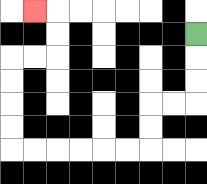{'start': '[8, 1]', 'end': '[1, 0]', 'path_directions': 'D,D,D,L,L,D,D,L,L,L,L,L,L,U,U,U,U,R,R,U,U,L', 'path_coordinates': '[[8, 1], [8, 2], [8, 3], [8, 4], [7, 4], [6, 4], [6, 5], [6, 6], [5, 6], [4, 6], [3, 6], [2, 6], [1, 6], [0, 6], [0, 5], [0, 4], [0, 3], [0, 2], [1, 2], [2, 2], [2, 1], [2, 0], [1, 0]]'}